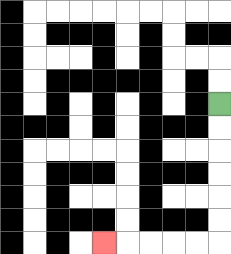{'start': '[9, 4]', 'end': '[4, 10]', 'path_directions': 'D,D,D,D,D,D,L,L,L,L,L', 'path_coordinates': '[[9, 4], [9, 5], [9, 6], [9, 7], [9, 8], [9, 9], [9, 10], [8, 10], [7, 10], [6, 10], [5, 10], [4, 10]]'}